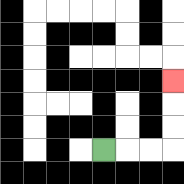{'start': '[4, 6]', 'end': '[7, 3]', 'path_directions': 'R,R,R,U,U,U', 'path_coordinates': '[[4, 6], [5, 6], [6, 6], [7, 6], [7, 5], [7, 4], [7, 3]]'}